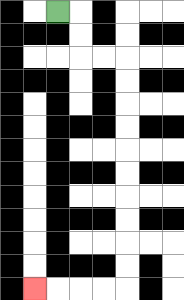{'start': '[2, 0]', 'end': '[1, 12]', 'path_directions': 'R,D,D,R,R,D,D,D,D,D,D,D,D,D,D,L,L,L,L', 'path_coordinates': '[[2, 0], [3, 0], [3, 1], [3, 2], [4, 2], [5, 2], [5, 3], [5, 4], [5, 5], [5, 6], [5, 7], [5, 8], [5, 9], [5, 10], [5, 11], [5, 12], [4, 12], [3, 12], [2, 12], [1, 12]]'}